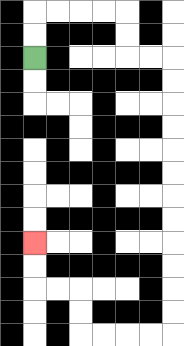{'start': '[1, 2]', 'end': '[1, 10]', 'path_directions': 'U,U,R,R,R,R,D,D,R,R,D,D,D,D,D,D,D,D,D,D,D,D,L,L,L,L,U,U,L,L,U,U', 'path_coordinates': '[[1, 2], [1, 1], [1, 0], [2, 0], [3, 0], [4, 0], [5, 0], [5, 1], [5, 2], [6, 2], [7, 2], [7, 3], [7, 4], [7, 5], [7, 6], [7, 7], [7, 8], [7, 9], [7, 10], [7, 11], [7, 12], [7, 13], [7, 14], [6, 14], [5, 14], [4, 14], [3, 14], [3, 13], [3, 12], [2, 12], [1, 12], [1, 11], [1, 10]]'}